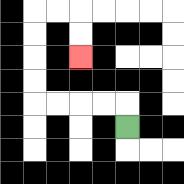{'start': '[5, 5]', 'end': '[3, 2]', 'path_directions': 'U,L,L,L,L,U,U,U,U,R,R,D,D', 'path_coordinates': '[[5, 5], [5, 4], [4, 4], [3, 4], [2, 4], [1, 4], [1, 3], [1, 2], [1, 1], [1, 0], [2, 0], [3, 0], [3, 1], [3, 2]]'}